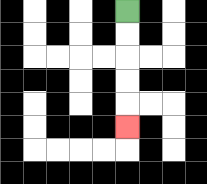{'start': '[5, 0]', 'end': '[5, 5]', 'path_directions': 'D,D,D,D,D', 'path_coordinates': '[[5, 0], [5, 1], [5, 2], [5, 3], [5, 4], [5, 5]]'}